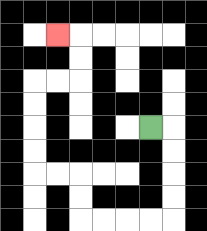{'start': '[6, 5]', 'end': '[2, 1]', 'path_directions': 'R,D,D,D,D,L,L,L,L,U,U,L,L,U,U,U,U,R,R,U,U,L', 'path_coordinates': '[[6, 5], [7, 5], [7, 6], [7, 7], [7, 8], [7, 9], [6, 9], [5, 9], [4, 9], [3, 9], [3, 8], [3, 7], [2, 7], [1, 7], [1, 6], [1, 5], [1, 4], [1, 3], [2, 3], [3, 3], [3, 2], [3, 1], [2, 1]]'}